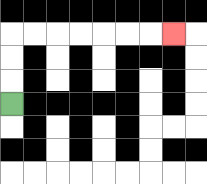{'start': '[0, 4]', 'end': '[7, 1]', 'path_directions': 'U,U,U,R,R,R,R,R,R,R', 'path_coordinates': '[[0, 4], [0, 3], [0, 2], [0, 1], [1, 1], [2, 1], [3, 1], [4, 1], [5, 1], [6, 1], [7, 1]]'}